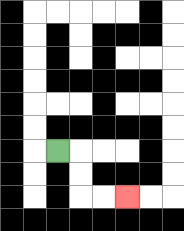{'start': '[2, 6]', 'end': '[5, 8]', 'path_directions': 'R,D,D,R,R', 'path_coordinates': '[[2, 6], [3, 6], [3, 7], [3, 8], [4, 8], [5, 8]]'}